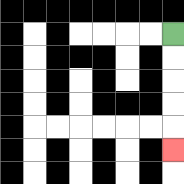{'start': '[7, 1]', 'end': '[7, 6]', 'path_directions': 'D,D,D,D,D', 'path_coordinates': '[[7, 1], [7, 2], [7, 3], [7, 4], [7, 5], [7, 6]]'}